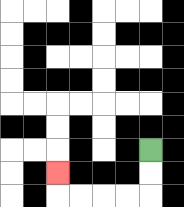{'start': '[6, 6]', 'end': '[2, 7]', 'path_directions': 'D,D,L,L,L,L,U', 'path_coordinates': '[[6, 6], [6, 7], [6, 8], [5, 8], [4, 8], [3, 8], [2, 8], [2, 7]]'}